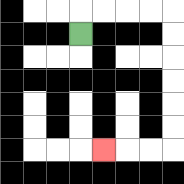{'start': '[3, 1]', 'end': '[4, 6]', 'path_directions': 'U,R,R,R,R,D,D,D,D,D,D,L,L,L', 'path_coordinates': '[[3, 1], [3, 0], [4, 0], [5, 0], [6, 0], [7, 0], [7, 1], [7, 2], [7, 3], [7, 4], [7, 5], [7, 6], [6, 6], [5, 6], [4, 6]]'}